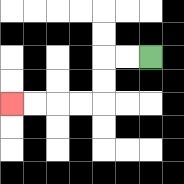{'start': '[6, 2]', 'end': '[0, 4]', 'path_directions': 'L,L,D,D,L,L,L,L', 'path_coordinates': '[[6, 2], [5, 2], [4, 2], [4, 3], [4, 4], [3, 4], [2, 4], [1, 4], [0, 4]]'}